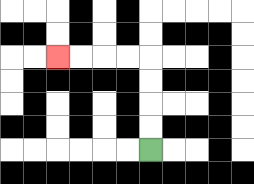{'start': '[6, 6]', 'end': '[2, 2]', 'path_directions': 'U,U,U,U,L,L,L,L', 'path_coordinates': '[[6, 6], [6, 5], [6, 4], [6, 3], [6, 2], [5, 2], [4, 2], [3, 2], [2, 2]]'}